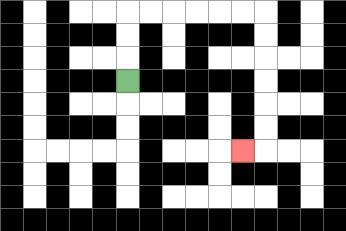{'start': '[5, 3]', 'end': '[10, 6]', 'path_directions': 'U,U,U,R,R,R,R,R,R,D,D,D,D,D,D,L', 'path_coordinates': '[[5, 3], [5, 2], [5, 1], [5, 0], [6, 0], [7, 0], [8, 0], [9, 0], [10, 0], [11, 0], [11, 1], [11, 2], [11, 3], [11, 4], [11, 5], [11, 6], [10, 6]]'}